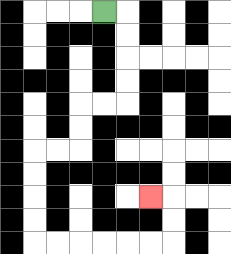{'start': '[4, 0]', 'end': '[6, 8]', 'path_directions': 'R,D,D,D,D,L,L,D,D,L,L,D,D,D,D,R,R,R,R,R,R,U,U,L', 'path_coordinates': '[[4, 0], [5, 0], [5, 1], [5, 2], [5, 3], [5, 4], [4, 4], [3, 4], [3, 5], [3, 6], [2, 6], [1, 6], [1, 7], [1, 8], [1, 9], [1, 10], [2, 10], [3, 10], [4, 10], [5, 10], [6, 10], [7, 10], [7, 9], [7, 8], [6, 8]]'}